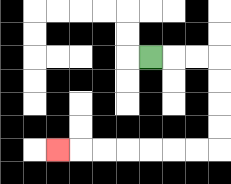{'start': '[6, 2]', 'end': '[2, 6]', 'path_directions': 'R,R,R,D,D,D,D,L,L,L,L,L,L,L', 'path_coordinates': '[[6, 2], [7, 2], [8, 2], [9, 2], [9, 3], [9, 4], [9, 5], [9, 6], [8, 6], [7, 6], [6, 6], [5, 6], [4, 6], [3, 6], [2, 6]]'}